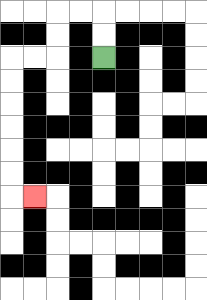{'start': '[4, 2]', 'end': '[1, 8]', 'path_directions': 'U,U,L,L,D,D,L,L,D,D,D,D,D,D,R', 'path_coordinates': '[[4, 2], [4, 1], [4, 0], [3, 0], [2, 0], [2, 1], [2, 2], [1, 2], [0, 2], [0, 3], [0, 4], [0, 5], [0, 6], [0, 7], [0, 8], [1, 8]]'}